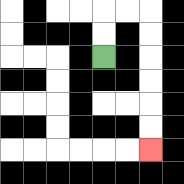{'start': '[4, 2]', 'end': '[6, 6]', 'path_directions': 'U,U,R,R,D,D,D,D,D,D', 'path_coordinates': '[[4, 2], [4, 1], [4, 0], [5, 0], [6, 0], [6, 1], [6, 2], [6, 3], [6, 4], [6, 5], [6, 6]]'}